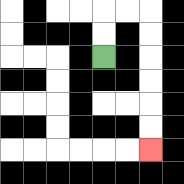{'start': '[4, 2]', 'end': '[6, 6]', 'path_directions': 'U,U,R,R,D,D,D,D,D,D', 'path_coordinates': '[[4, 2], [4, 1], [4, 0], [5, 0], [6, 0], [6, 1], [6, 2], [6, 3], [6, 4], [6, 5], [6, 6]]'}